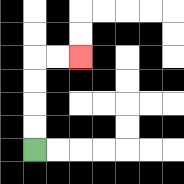{'start': '[1, 6]', 'end': '[3, 2]', 'path_directions': 'U,U,U,U,R,R', 'path_coordinates': '[[1, 6], [1, 5], [1, 4], [1, 3], [1, 2], [2, 2], [3, 2]]'}